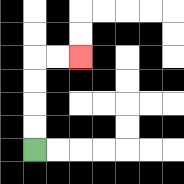{'start': '[1, 6]', 'end': '[3, 2]', 'path_directions': 'U,U,U,U,R,R', 'path_coordinates': '[[1, 6], [1, 5], [1, 4], [1, 3], [1, 2], [2, 2], [3, 2]]'}